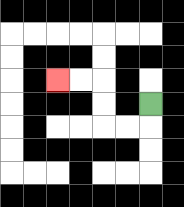{'start': '[6, 4]', 'end': '[2, 3]', 'path_directions': 'D,L,L,U,U,L,L', 'path_coordinates': '[[6, 4], [6, 5], [5, 5], [4, 5], [4, 4], [4, 3], [3, 3], [2, 3]]'}